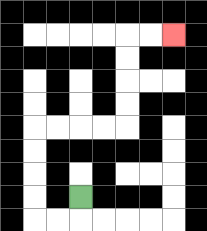{'start': '[3, 8]', 'end': '[7, 1]', 'path_directions': 'D,L,L,U,U,U,U,R,R,R,R,U,U,U,U,R,R', 'path_coordinates': '[[3, 8], [3, 9], [2, 9], [1, 9], [1, 8], [1, 7], [1, 6], [1, 5], [2, 5], [3, 5], [4, 5], [5, 5], [5, 4], [5, 3], [5, 2], [5, 1], [6, 1], [7, 1]]'}